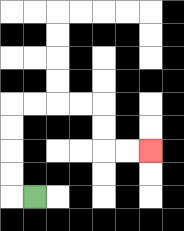{'start': '[1, 8]', 'end': '[6, 6]', 'path_directions': 'L,U,U,U,U,R,R,R,R,D,D,R,R', 'path_coordinates': '[[1, 8], [0, 8], [0, 7], [0, 6], [0, 5], [0, 4], [1, 4], [2, 4], [3, 4], [4, 4], [4, 5], [4, 6], [5, 6], [6, 6]]'}